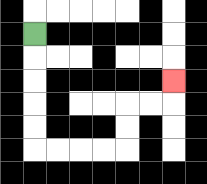{'start': '[1, 1]', 'end': '[7, 3]', 'path_directions': 'D,D,D,D,D,R,R,R,R,U,U,R,R,U', 'path_coordinates': '[[1, 1], [1, 2], [1, 3], [1, 4], [1, 5], [1, 6], [2, 6], [3, 6], [4, 6], [5, 6], [5, 5], [5, 4], [6, 4], [7, 4], [7, 3]]'}